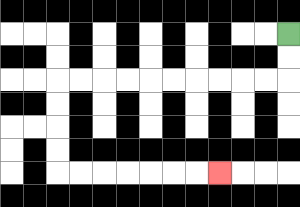{'start': '[12, 1]', 'end': '[9, 7]', 'path_directions': 'D,D,L,L,L,L,L,L,L,L,L,L,D,D,D,D,R,R,R,R,R,R,R', 'path_coordinates': '[[12, 1], [12, 2], [12, 3], [11, 3], [10, 3], [9, 3], [8, 3], [7, 3], [6, 3], [5, 3], [4, 3], [3, 3], [2, 3], [2, 4], [2, 5], [2, 6], [2, 7], [3, 7], [4, 7], [5, 7], [6, 7], [7, 7], [8, 7], [9, 7]]'}